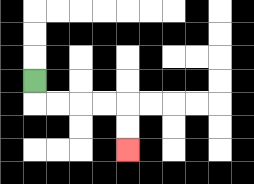{'start': '[1, 3]', 'end': '[5, 6]', 'path_directions': 'D,R,R,R,R,D,D', 'path_coordinates': '[[1, 3], [1, 4], [2, 4], [3, 4], [4, 4], [5, 4], [5, 5], [5, 6]]'}